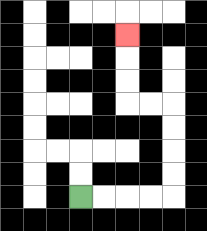{'start': '[3, 8]', 'end': '[5, 1]', 'path_directions': 'R,R,R,R,U,U,U,U,L,L,U,U,U', 'path_coordinates': '[[3, 8], [4, 8], [5, 8], [6, 8], [7, 8], [7, 7], [7, 6], [7, 5], [7, 4], [6, 4], [5, 4], [5, 3], [5, 2], [5, 1]]'}